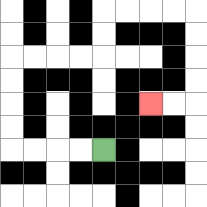{'start': '[4, 6]', 'end': '[6, 4]', 'path_directions': 'L,L,L,L,U,U,U,U,R,R,R,R,U,U,R,R,R,R,D,D,D,D,L,L', 'path_coordinates': '[[4, 6], [3, 6], [2, 6], [1, 6], [0, 6], [0, 5], [0, 4], [0, 3], [0, 2], [1, 2], [2, 2], [3, 2], [4, 2], [4, 1], [4, 0], [5, 0], [6, 0], [7, 0], [8, 0], [8, 1], [8, 2], [8, 3], [8, 4], [7, 4], [6, 4]]'}